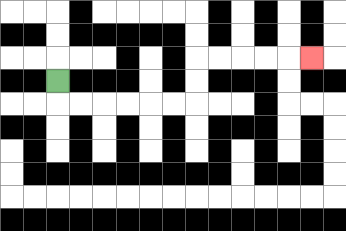{'start': '[2, 3]', 'end': '[13, 2]', 'path_directions': 'D,R,R,R,R,R,R,U,U,R,R,R,R,R', 'path_coordinates': '[[2, 3], [2, 4], [3, 4], [4, 4], [5, 4], [6, 4], [7, 4], [8, 4], [8, 3], [8, 2], [9, 2], [10, 2], [11, 2], [12, 2], [13, 2]]'}